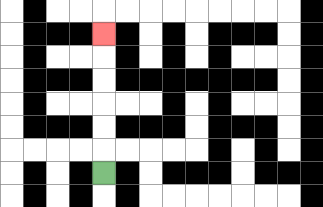{'start': '[4, 7]', 'end': '[4, 1]', 'path_directions': 'U,U,U,U,U,U', 'path_coordinates': '[[4, 7], [4, 6], [4, 5], [4, 4], [4, 3], [4, 2], [4, 1]]'}